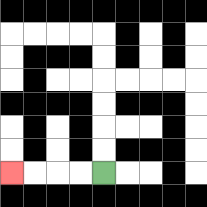{'start': '[4, 7]', 'end': '[0, 7]', 'path_directions': 'L,L,L,L', 'path_coordinates': '[[4, 7], [3, 7], [2, 7], [1, 7], [0, 7]]'}